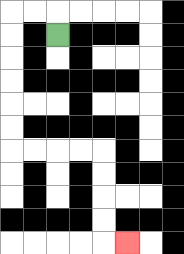{'start': '[2, 1]', 'end': '[5, 10]', 'path_directions': 'U,L,L,D,D,D,D,D,D,R,R,R,R,D,D,D,D,R', 'path_coordinates': '[[2, 1], [2, 0], [1, 0], [0, 0], [0, 1], [0, 2], [0, 3], [0, 4], [0, 5], [0, 6], [1, 6], [2, 6], [3, 6], [4, 6], [4, 7], [4, 8], [4, 9], [4, 10], [5, 10]]'}